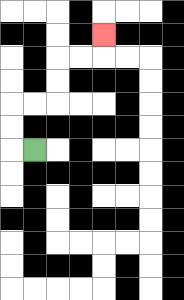{'start': '[1, 6]', 'end': '[4, 1]', 'path_directions': 'L,U,U,R,R,U,U,R,R,U', 'path_coordinates': '[[1, 6], [0, 6], [0, 5], [0, 4], [1, 4], [2, 4], [2, 3], [2, 2], [3, 2], [4, 2], [4, 1]]'}